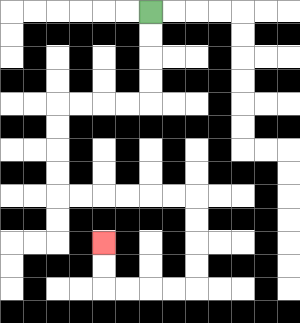{'start': '[6, 0]', 'end': '[4, 10]', 'path_directions': 'D,D,D,D,L,L,L,L,D,D,D,D,R,R,R,R,R,R,D,D,D,D,L,L,L,L,U,U', 'path_coordinates': '[[6, 0], [6, 1], [6, 2], [6, 3], [6, 4], [5, 4], [4, 4], [3, 4], [2, 4], [2, 5], [2, 6], [2, 7], [2, 8], [3, 8], [4, 8], [5, 8], [6, 8], [7, 8], [8, 8], [8, 9], [8, 10], [8, 11], [8, 12], [7, 12], [6, 12], [5, 12], [4, 12], [4, 11], [4, 10]]'}